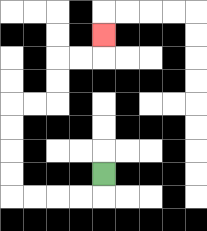{'start': '[4, 7]', 'end': '[4, 1]', 'path_directions': 'D,L,L,L,L,U,U,U,U,R,R,U,U,R,R,U', 'path_coordinates': '[[4, 7], [4, 8], [3, 8], [2, 8], [1, 8], [0, 8], [0, 7], [0, 6], [0, 5], [0, 4], [1, 4], [2, 4], [2, 3], [2, 2], [3, 2], [4, 2], [4, 1]]'}